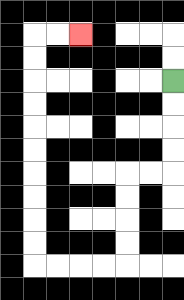{'start': '[7, 3]', 'end': '[3, 1]', 'path_directions': 'D,D,D,D,L,L,D,D,D,D,L,L,L,L,U,U,U,U,U,U,U,U,U,U,R,R', 'path_coordinates': '[[7, 3], [7, 4], [7, 5], [7, 6], [7, 7], [6, 7], [5, 7], [5, 8], [5, 9], [5, 10], [5, 11], [4, 11], [3, 11], [2, 11], [1, 11], [1, 10], [1, 9], [1, 8], [1, 7], [1, 6], [1, 5], [1, 4], [1, 3], [1, 2], [1, 1], [2, 1], [3, 1]]'}